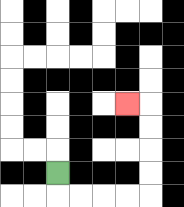{'start': '[2, 7]', 'end': '[5, 4]', 'path_directions': 'D,R,R,R,R,U,U,U,U,L', 'path_coordinates': '[[2, 7], [2, 8], [3, 8], [4, 8], [5, 8], [6, 8], [6, 7], [6, 6], [6, 5], [6, 4], [5, 4]]'}